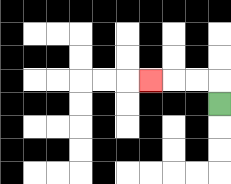{'start': '[9, 4]', 'end': '[6, 3]', 'path_directions': 'U,L,L,L', 'path_coordinates': '[[9, 4], [9, 3], [8, 3], [7, 3], [6, 3]]'}